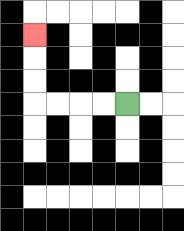{'start': '[5, 4]', 'end': '[1, 1]', 'path_directions': 'L,L,L,L,U,U,U', 'path_coordinates': '[[5, 4], [4, 4], [3, 4], [2, 4], [1, 4], [1, 3], [1, 2], [1, 1]]'}